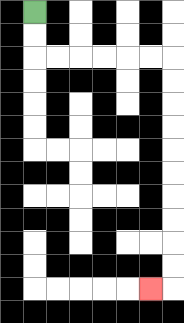{'start': '[1, 0]', 'end': '[6, 12]', 'path_directions': 'D,D,R,R,R,R,R,R,D,D,D,D,D,D,D,D,D,D,L', 'path_coordinates': '[[1, 0], [1, 1], [1, 2], [2, 2], [3, 2], [4, 2], [5, 2], [6, 2], [7, 2], [7, 3], [7, 4], [7, 5], [7, 6], [7, 7], [7, 8], [7, 9], [7, 10], [7, 11], [7, 12], [6, 12]]'}